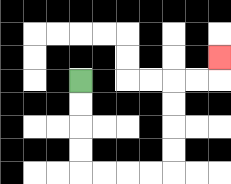{'start': '[3, 3]', 'end': '[9, 2]', 'path_directions': 'D,D,D,D,R,R,R,R,U,U,U,U,R,R,U', 'path_coordinates': '[[3, 3], [3, 4], [3, 5], [3, 6], [3, 7], [4, 7], [5, 7], [6, 7], [7, 7], [7, 6], [7, 5], [7, 4], [7, 3], [8, 3], [9, 3], [9, 2]]'}